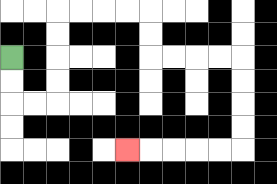{'start': '[0, 2]', 'end': '[5, 6]', 'path_directions': 'D,D,R,R,U,U,U,U,R,R,R,R,D,D,R,R,R,R,D,D,D,D,L,L,L,L,L', 'path_coordinates': '[[0, 2], [0, 3], [0, 4], [1, 4], [2, 4], [2, 3], [2, 2], [2, 1], [2, 0], [3, 0], [4, 0], [5, 0], [6, 0], [6, 1], [6, 2], [7, 2], [8, 2], [9, 2], [10, 2], [10, 3], [10, 4], [10, 5], [10, 6], [9, 6], [8, 6], [7, 6], [6, 6], [5, 6]]'}